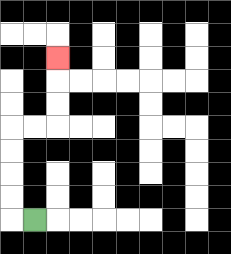{'start': '[1, 9]', 'end': '[2, 2]', 'path_directions': 'L,U,U,U,U,R,R,U,U,U', 'path_coordinates': '[[1, 9], [0, 9], [0, 8], [0, 7], [0, 6], [0, 5], [1, 5], [2, 5], [2, 4], [2, 3], [2, 2]]'}